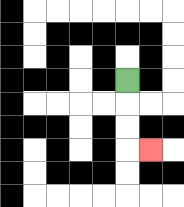{'start': '[5, 3]', 'end': '[6, 6]', 'path_directions': 'D,D,D,R', 'path_coordinates': '[[5, 3], [5, 4], [5, 5], [5, 6], [6, 6]]'}